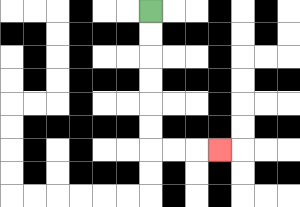{'start': '[6, 0]', 'end': '[9, 6]', 'path_directions': 'D,D,D,D,D,D,R,R,R', 'path_coordinates': '[[6, 0], [6, 1], [6, 2], [6, 3], [6, 4], [6, 5], [6, 6], [7, 6], [8, 6], [9, 6]]'}